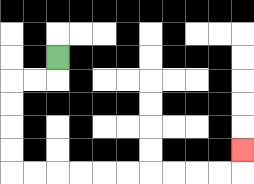{'start': '[2, 2]', 'end': '[10, 6]', 'path_directions': 'D,L,L,D,D,D,D,R,R,R,R,R,R,R,R,R,R,U', 'path_coordinates': '[[2, 2], [2, 3], [1, 3], [0, 3], [0, 4], [0, 5], [0, 6], [0, 7], [1, 7], [2, 7], [3, 7], [4, 7], [5, 7], [6, 7], [7, 7], [8, 7], [9, 7], [10, 7], [10, 6]]'}